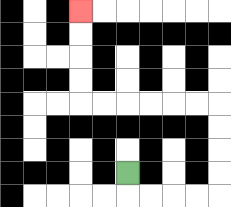{'start': '[5, 7]', 'end': '[3, 0]', 'path_directions': 'D,R,R,R,R,U,U,U,U,L,L,L,L,L,L,U,U,U,U', 'path_coordinates': '[[5, 7], [5, 8], [6, 8], [7, 8], [8, 8], [9, 8], [9, 7], [9, 6], [9, 5], [9, 4], [8, 4], [7, 4], [6, 4], [5, 4], [4, 4], [3, 4], [3, 3], [3, 2], [3, 1], [3, 0]]'}